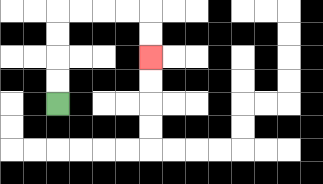{'start': '[2, 4]', 'end': '[6, 2]', 'path_directions': 'U,U,U,U,R,R,R,R,D,D', 'path_coordinates': '[[2, 4], [2, 3], [2, 2], [2, 1], [2, 0], [3, 0], [4, 0], [5, 0], [6, 0], [6, 1], [6, 2]]'}